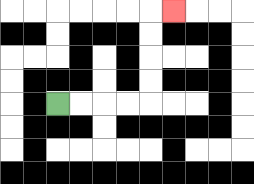{'start': '[2, 4]', 'end': '[7, 0]', 'path_directions': 'R,R,R,R,U,U,U,U,R', 'path_coordinates': '[[2, 4], [3, 4], [4, 4], [5, 4], [6, 4], [6, 3], [6, 2], [6, 1], [6, 0], [7, 0]]'}